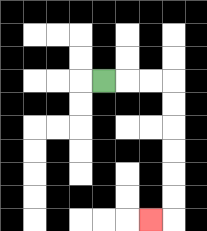{'start': '[4, 3]', 'end': '[6, 9]', 'path_directions': 'R,R,R,D,D,D,D,D,D,L', 'path_coordinates': '[[4, 3], [5, 3], [6, 3], [7, 3], [7, 4], [7, 5], [7, 6], [7, 7], [7, 8], [7, 9], [6, 9]]'}